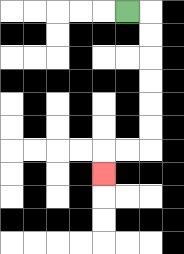{'start': '[5, 0]', 'end': '[4, 7]', 'path_directions': 'R,D,D,D,D,D,D,L,L,D', 'path_coordinates': '[[5, 0], [6, 0], [6, 1], [6, 2], [6, 3], [6, 4], [6, 5], [6, 6], [5, 6], [4, 6], [4, 7]]'}